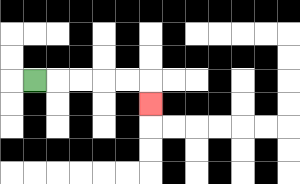{'start': '[1, 3]', 'end': '[6, 4]', 'path_directions': 'R,R,R,R,R,D', 'path_coordinates': '[[1, 3], [2, 3], [3, 3], [4, 3], [5, 3], [6, 3], [6, 4]]'}